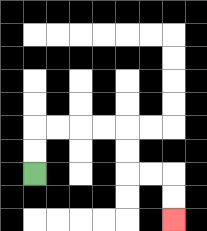{'start': '[1, 7]', 'end': '[7, 9]', 'path_directions': 'U,U,R,R,R,R,D,D,R,R,D,D', 'path_coordinates': '[[1, 7], [1, 6], [1, 5], [2, 5], [3, 5], [4, 5], [5, 5], [5, 6], [5, 7], [6, 7], [7, 7], [7, 8], [7, 9]]'}